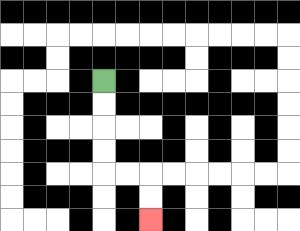{'start': '[4, 3]', 'end': '[6, 9]', 'path_directions': 'D,D,D,D,R,R,D,D', 'path_coordinates': '[[4, 3], [4, 4], [4, 5], [4, 6], [4, 7], [5, 7], [6, 7], [6, 8], [6, 9]]'}